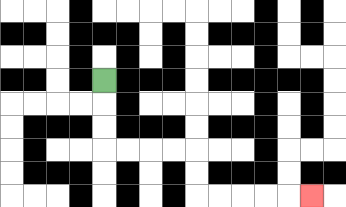{'start': '[4, 3]', 'end': '[13, 8]', 'path_directions': 'D,D,D,R,R,R,R,D,D,R,R,R,R,R', 'path_coordinates': '[[4, 3], [4, 4], [4, 5], [4, 6], [5, 6], [6, 6], [7, 6], [8, 6], [8, 7], [8, 8], [9, 8], [10, 8], [11, 8], [12, 8], [13, 8]]'}